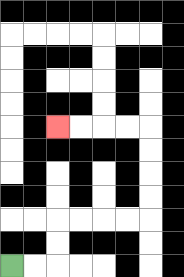{'start': '[0, 11]', 'end': '[2, 5]', 'path_directions': 'R,R,U,U,R,R,R,R,U,U,U,U,L,L,L,L', 'path_coordinates': '[[0, 11], [1, 11], [2, 11], [2, 10], [2, 9], [3, 9], [4, 9], [5, 9], [6, 9], [6, 8], [6, 7], [6, 6], [6, 5], [5, 5], [4, 5], [3, 5], [2, 5]]'}